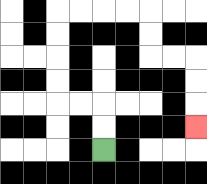{'start': '[4, 6]', 'end': '[8, 5]', 'path_directions': 'U,U,L,L,U,U,U,U,R,R,R,R,D,D,R,R,D,D,D', 'path_coordinates': '[[4, 6], [4, 5], [4, 4], [3, 4], [2, 4], [2, 3], [2, 2], [2, 1], [2, 0], [3, 0], [4, 0], [5, 0], [6, 0], [6, 1], [6, 2], [7, 2], [8, 2], [8, 3], [8, 4], [8, 5]]'}